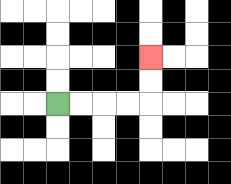{'start': '[2, 4]', 'end': '[6, 2]', 'path_directions': 'R,R,R,R,U,U', 'path_coordinates': '[[2, 4], [3, 4], [4, 4], [5, 4], [6, 4], [6, 3], [6, 2]]'}